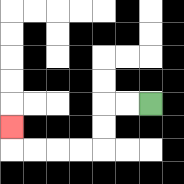{'start': '[6, 4]', 'end': '[0, 5]', 'path_directions': 'L,L,D,D,L,L,L,L,U', 'path_coordinates': '[[6, 4], [5, 4], [4, 4], [4, 5], [4, 6], [3, 6], [2, 6], [1, 6], [0, 6], [0, 5]]'}